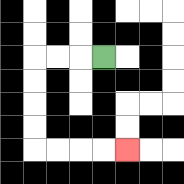{'start': '[4, 2]', 'end': '[5, 6]', 'path_directions': 'L,L,L,D,D,D,D,R,R,R,R', 'path_coordinates': '[[4, 2], [3, 2], [2, 2], [1, 2], [1, 3], [1, 4], [1, 5], [1, 6], [2, 6], [3, 6], [4, 6], [5, 6]]'}